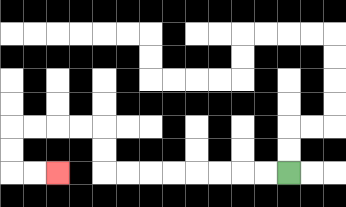{'start': '[12, 7]', 'end': '[2, 7]', 'path_directions': 'L,L,L,L,L,L,L,L,U,U,L,L,L,L,D,D,R,R', 'path_coordinates': '[[12, 7], [11, 7], [10, 7], [9, 7], [8, 7], [7, 7], [6, 7], [5, 7], [4, 7], [4, 6], [4, 5], [3, 5], [2, 5], [1, 5], [0, 5], [0, 6], [0, 7], [1, 7], [2, 7]]'}